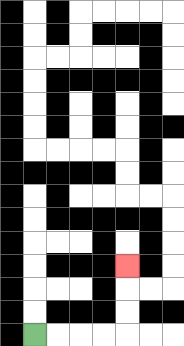{'start': '[1, 14]', 'end': '[5, 11]', 'path_directions': 'R,R,R,R,U,U,U', 'path_coordinates': '[[1, 14], [2, 14], [3, 14], [4, 14], [5, 14], [5, 13], [5, 12], [5, 11]]'}